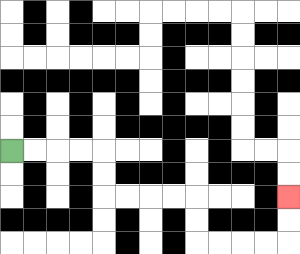{'start': '[0, 6]', 'end': '[12, 8]', 'path_directions': 'R,R,R,R,D,D,R,R,R,R,D,D,R,R,R,R,U,U', 'path_coordinates': '[[0, 6], [1, 6], [2, 6], [3, 6], [4, 6], [4, 7], [4, 8], [5, 8], [6, 8], [7, 8], [8, 8], [8, 9], [8, 10], [9, 10], [10, 10], [11, 10], [12, 10], [12, 9], [12, 8]]'}